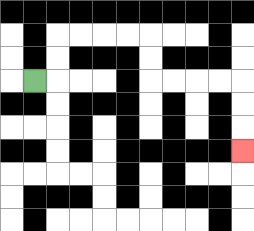{'start': '[1, 3]', 'end': '[10, 6]', 'path_directions': 'R,U,U,R,R,R,R,D,D,R,R,R,R,D,D,D', 'path_coordinates': '[[1, 3], [2, 3], [2, 2], [2, 1], [3, 1], [4, 1], [5, 1], [6, 1], [6, 2], [6, 3], [7, 3], [8, 3], [9, 3], [10, 3], [10, 4], [10, 5], [10, 6]]'}